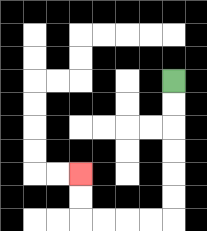{'start': '[7, 3]', 'end': '[3, 7]', 'path_directions': 'D,D,D,D,D,D,L,L,L,L,U,U', 'path_coordinates': '[[7, 3], [7, 4], [7, 5], [7, 6], [7, 7], [7, 8], [7, 9], [6, 9], [5, 9], [4, 9], [3, 9], [3, 8], [3, 7]]'}